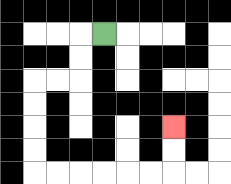{'start': '[4, 1]', 'end': '[7, 5]', 'path_directions': 'L,D,D,L,L,D,D,D,D,R,R,R,R,R,R,U,U', 'path_coordinates': '[[4, 1], [3, 1], [3, 2], [3, 3], [2, 3], [1, 3], [1, 4], [1, 5], [1, 6], [1, 7], [2, 7], [3, 7], [4, 7], [5, 7], [6, 7], [7, 7], [7, 6], [7, 5]]'}